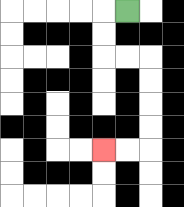{'start': '[5, 0]', 'end': '[4, 6]', 'path_directions': 'L,D,D,R,R,D,D,D,D,L,L', 'path_coordinates': '[[5, 0], [4, 0], [4, 1], [4, 2], [5, 2], [6, 2], [6, 3], [6, 4], [6, 5], [6, 6], [5, 6], [4, 6]]'}